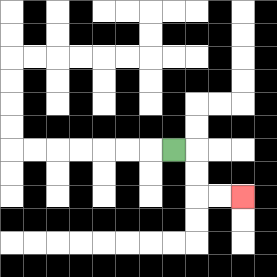{'start': '[7, 6]', 'end': '[10, 8]', 'path_directions': 'R,D,D,R,R', 'path_coordinates': '[[7, 6], [8, 6], [8, 7], [8, 8], [9, 8], [10, 8]]'}